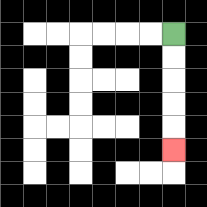{'start': '[7, 1]', 'end': '[7, 6]', 'path_directions': 'D,D,D,D,D', 'path_coordinates': '[[7, 1], [7, 2], [7, 3], [7, 4], [7, 5], [7, 6]]'}